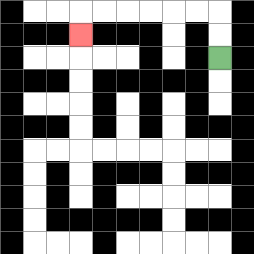{'start': '[9, 2]', 'end': '[3, 1]', 'path_directions': 'U,U,L,L,L,L,L,L,D', 'path_coordinates': '[[9, 2], [9, 1], [9, 0], [8, 0], [7, 0], [6, 0], [5, 0], [4, 0], [3, 0], [3, 1]]'}